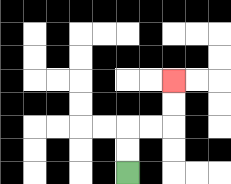{'start': '[5, 7]', 'end': '[7, 3]', 'path_directions': 'U,U,R,R,U,U', 'path_coordinates': '[[5, 7], [5, 6], [5, 5], [6, 5], [7, 5], [7, 4], [7, 3]]'}